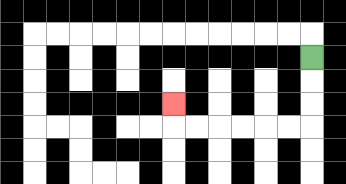{'start': '[13, 2]', 'end': '[7, 4]', 'path_directions': 'D,D,D,L,L,L,L,L,L,U', 'path_coordinates': '[[13, 2], [13, 3], [13, 4], [13, 5], [12, 5], [11, 5], [10, 5], [9, 5], [8, 5], [7, 5], [7, 4]]'}